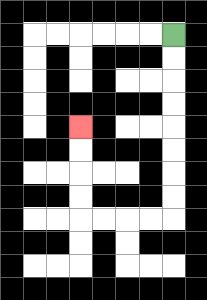{'start': '[7, 1]', 'end': '[3, 5]', 'path_directions': 'D,D,D,D,D,D,D,D,L,L,L,L,U,U,U,U', 'path_coordinates': '[[7, 1], [7, 2], [7, 3], [7, 4], [7, 5], [7, 6], [7, 7], [7, 8], [7, 9], [6, 9], [5, 9], [4, 9], [3, 9], [3, 8], [3, 7], [3, 6], [3, 5]]'}